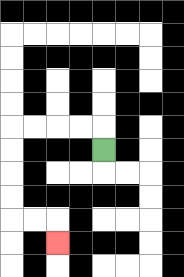{'start': '[4, 6]', 'end': '[2, 10]', 'path_directions': 'U,L,L,L,L,D,D,D,D,R,R,D', 'path_coordinates': '[[4, 6], [4, 5], [3, 5], [2, 5], [1, 5], [0, 5], [0, 6], [0, 7], [0, 8], [0, 9], [1, 9], [2, 9], [2, 10]]'}